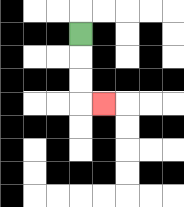{'start': '[3, 1]', 'end': '[4, 4]', 'path_directions': 'D,D,D,R', 'path_coordinates': '[[3, 1], [3, 2], [3, 3], [3, 4], [4, 4]]'}